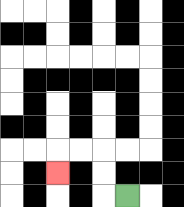{'start': '[5, 8]', 'end': '[2, 7]', 'path_directions': 'L,U,U,L,L,D', 'path_coordinates': '[[5, 8], [4, 8], [4, 7], [4, 6], [3, 6], [2, 6], [2, 7]]'}